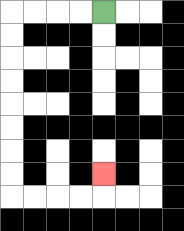{'start': '[4, 0]', 'end': '[4, 7]', 'path_directions': 'L,L,L,L,D,D,D,D,D,D,D,D,R,R,R,R,U', 'path_coordinates': '[[4, 0], [3, 0], [2, 0], [1, 0], [0, 0], [0, 1], [0, 2], [0, 3], [0, 4], [0, 5], [0, 6], [0, 7], [0, 8], [1, 8], [2, 8], [3, 8], [4, 8], [4, 7]]'}